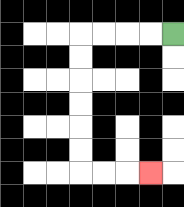{'start': '[7, 1]', 'end': '[6, 7]', 'path_directions': 'L,L,L,L,D,D,D,D,D,D,R,R,R', 'path_coordinates': '[[7, 1], [6, 1], [5, 1], [4, 1], [3, 1], [3, 2], [3, 3], [3, 4], [3, 5], [3, 6], [3, 7], [4, 7], [5, 7], [6, 7]]'}